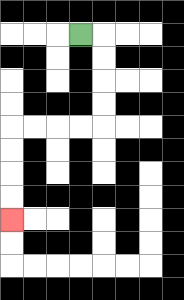{'start': '[3, 1]', 'end': '[0, 9]', 'path_directions': 'R,D,D,D,D,L,L,L,L,D,D,D,D', 'path_coordinates': '[[3, 1], [4, 1], [4, 2], [4, 3], [4, 4], [4, 5], [3, 5], [2, 5], [1, 5], [0, 5], [0, 6], [0, 7], [0, 8], [0, 9]]'}